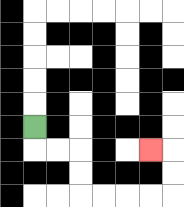{'start': '[1, 5]', 'end': '[6, 6]', 'path_directions': 'D,R,R,D,D,R,R,R,R,U,U,L', 'path_coordinates': '[[1, 5], [1, 6], [2, 6], [3, 6], [3, 7], [3, 8], [4, 8], [5, 8], [6, 8], [7, 8], [7, 7], [7, 6], [6, 6]]'}